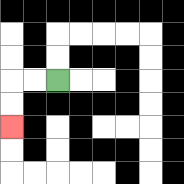{'start': '[2, 3]', 'end': '[0, 5]', 'path_directions': 'L,L,D,D', 'path_coordinates': '[[2, 3], [1, 3], [0, 3], [0, 4], [0, 5]]'}